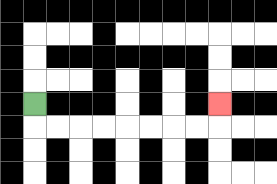{'start': '[1, 4]', 'end': '[9, 4]', 'path_directions': 'D,R,R,R,R,R,R,R,R,U', 'path_coordinates': '[[1, 4], [1, 5], [2, 5], [3, 5], [4, 5], [5, 5], [6, 5], [7, 5], [8, 5], [9, 5], [9, 4]]'}